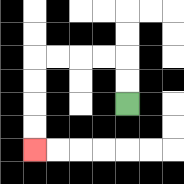{'start': '[5, 4]', 'end': '[1, 6]', 'path_directions': 'U,U,L,L,L,L,D,D,D,D', 'path_coordinates': '[[5, 4], [5, 3], [5, 2], [4, 2], [3, 2], [2, 2], [1, 2], [1, 3], [1, 4], [1, 5], [1, 6]]'}